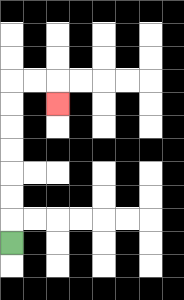{'start': '[0, 10]', 'end': '[2, 4]', 'path_directions': 'U,U,U,U,U,U,U,R,R,D', 'path_coordinates': '[[0, 10], [0, 9], [0, 8], [0, 7], [0, 6], [0, 5], [0, 4], [0, 3], [1, 3], [2, 3], [2, 4]]'}